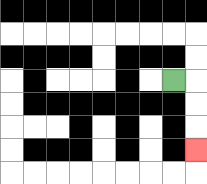{'start': '[7, 3]', 'end': '[8, 6]', 'path_directions': 'R,D,D,D', 'path_coordinates': '[[7, 3], [8, 3], [8, 4], [8, 5], [8, 6]]'}